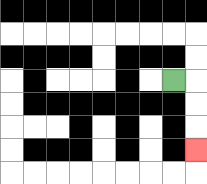{'start': '[7, 3]', 'end': '[8, 6]', 'path_directions': 'R,D,D,D', 'path_coordinates': '[[7, 3], [8, 3], [8, 4], [8, 5], [8, 6]]'}